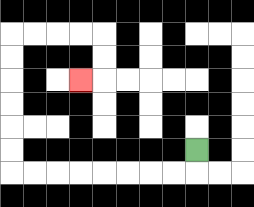{'start': '[8, 6]', 'end': '[3, 3]', 'path_directions': 'D,L,L,L,L,L,L,L,L,U,U,U,U,U,U,R,R,R,R,D,D,L', 'path_coordinates': '[[8, 6], [8, 7], [7, 7], [6, 7], [5, 7], [4, 7], [3, 7], [2, 7], [1, 7], [0, 7], [0, 6], [0, 5], [0, 4], [0, 3], [0, 2], [0, 1], [1, 1], [2, 1], [3, 1], [4, 1], [4, 2], [4, 3], [3, 3]]'}